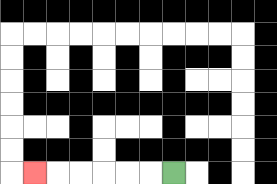{'start': '[7, 7]', 'end': '[1, 7]', 'path_directions': 'L,L,L,L,L,L', 'path_coordinates': '[[7, 7], [6, 7], [5, 7], [4, 7], [3, 7], [2, 7], [1, 7]]'}